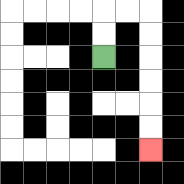{'start': '[4, 2]', 'end': '[6, 6]', 'path_directions': 'U,U,R,R,D,D,D,D,D,D', 'path_coordinates': '[[4, 2], [4, 1], [4, 0], [5, 0], [6, 0], [6, 1], [6, 2], [6, 3], [6, 4], [6, 5], [6, 6]]'}